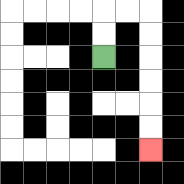{'start': '[4, 2]', 'end': '[6, 6]', 'path_directions': 'U,U,R,R,D,D,D,D,D,D', 'path_coordinates': '[[4, 2], [4, 1], [4, 0], [5, 0], [6, 0], [6, 1], [6, 2], [6, 3], [6, 4], [6, 5], [6, 6]]'}